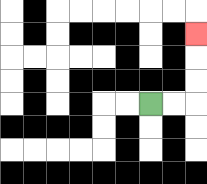{'start': '[6, 4]', 'end': '[8, 1]', 'path_directions': 'R,R,U,U,U', 'path_coordinates': '[[6, 4], [7, 4], [8, 4], [8, 3], [8, 2], [8, 1]]'}